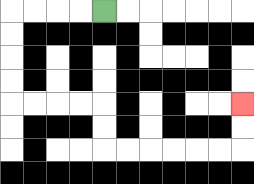{'start': '[4, 0]', 'end': '[10, 4]', 'path_directions': 'L,L,L,L,D,D,D,D,R,R,R,R,D,D,R,R,R,R,R,R,U,U', 'path_coordinates': '[[4, 0], [3, 0], [2, 0], [1, 0], [0, 0], [0, 1], [0, 2], [0, 3], [0, 4], [1, 4], [2, 4], [3, 4], [4, 4], [4, 5], [4, 6], [5, 6], [6, 6], [7, 6], [8, 6], [9, 6], [10, 6], [10, 5], [10, 4]]'}